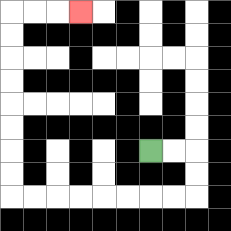{'start': '[6, 6]', 'end': '[3, 0]', 'path_directions': 'R,R,D,D,L,L,L,L,L,L,L,L,U,U,U,U,U,U,U,U,R,R,R', 'path_coordinates': '[[6, 6], [7, 6], [8, 6], [8, 7], [8, 8], [7, 8], [6, 8], [5, 8], [4, 8], [3, 8], [2, 8], [1, 8], [0, 8], [0, 7], [0, 6], [0, 5], [0, 4], [0, 3], [0, 2], [0, 1], [0, 0], [1, 0], [2, 0], [3, 0]]'}